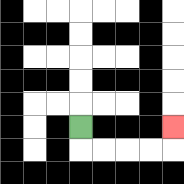{'start': '[3, 5]', 'end': '[7, 5]', 'path_directions': 'D,R,R,R,R,U', 'path_coordinates': '[[3, 5], [3, 6], [4, 6], [5, 6], [6, 6], [7, 6], [7, 5]]'}